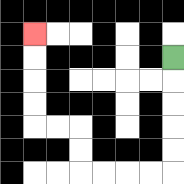{'start': '[7, 2]', 'end': '[1, 1]', 'path_directions': 'D,D,D,D,D,L,L,L,L,U,U,L,L,U,U,U,U', 'path_coordinates': '[[7, 2], [7, 3], [7, 4], [7, 5], [7, 6], [7, 7], [6, 7], [5, 7], [4, 7], [3, 7], [3, 6], [3, 5], [2, 5], [1, 5], [1, 4], [1, 3], [1, 2], [1, 1]]'}